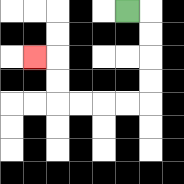{'start': '[5, 0]', 'end': '[1, 2]', 'path_directions': 'R,D,D,D,D,L,L,L,L,U,U,L', 'path_coordinates': '[[5, 0], [6, 0], [6, 1], [6, 2], [6, 3], [6, 4], [5, 4], [4, 4], [3, 4], [2, 4], [2, 3], [2, 2], [1, 2]]'}